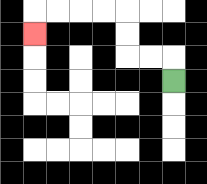{'start': '[7, 3]', 'end': '[1, 1]', 'path_directions': 'U,L,L,U,U,L,L,L,L,D', 'path_coordinates': '[[7, 3], [7, 2], [6, 2], [5, 2], [5, 1], [5, 0], [4, 0], [3, 0], [2, 0], [1, 0], [1, 1]]'}